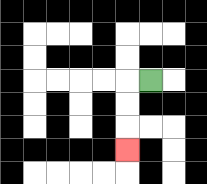{'start': '[6, 3]', 'end': '[5, 6]', 'path_directions': 'L,D,D,D', 'path_coordinates': '[[6, 3], [5, 3], [5, 4], [5, 5], [5, 6]]'}